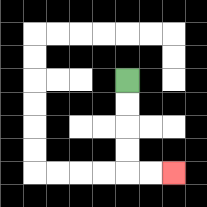{'start': '[5, 3]', 'end': '[7, 7]', 'path_directions': 'D,D,D,D,R,R', 'path_coordinates': '[[5, 3], [5, 4], [5, 5], [5, 6], [5, 7], [6, 7], [7, 7]]'}